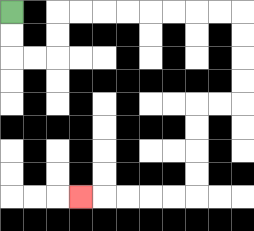{'start': '[0, 0]', 'end': '[3, 8]', 'path_directions': 'D,D,R,R,U,U,R,R,R,R,R,R,R,R,D,D,D,D,L,L,D,D,D,D,L,L,L,L,L', 'path_coordinates': '[[0, 0], [0, 1], [0, 2], [1, 2], [2, 2], [2, 1], [2, 0], [3, 0], [4, 0], [5, 0], [6, 0], [7, 0], [8, 0], [9, 0], [10, 0], [10, 1], [10, 2], [10, 3], [10, 4], [9, 4], [8, 4], [8, 5], [8, 6], [8, 7], [8, 8], [7, 8], [6, 8], [5, 8], [4, 8], [3, 8]]'}